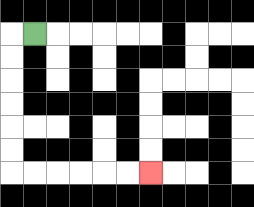{'start': '[1, 1]', 'end': '[6, 7]', 'path_directions': 'L,D,D,D,D,D,D,R,R,R,R,R,R', 'path_coordinates': '[[1, 1], [0, 1], [0, 2], [0, 3], [0, 4], [0, 5], [0, 6], [0, 7], [1, 7], [2, 7], [3, 7], [4, 7], [5, 7], [6, 7]]'}